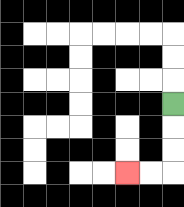{'start': '[7, 4]', 'end': '[5, 7]', 'path_directions': 'D,D,D,L,L', 'path_coordinates': '[[7, 4], [7, 5], [7, 6], [7, 7], [6, 7], [5, 7]]'}